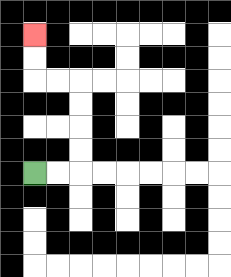{'start': '[1, 7]', 'end': '[1, 1]', 'path_directions': 'R,R,U,U,U,U,L,L,U,U', 'path_coordinates': '[[1, 7], [2, 7], [3, 7], [3, 6], [3, 5], [3, 4], [3, 3], [2, 3], [1, 3], [1, 2], [1, 1]]'}